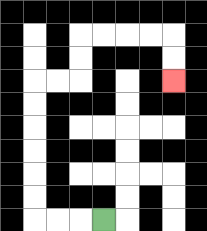{'start': '[4, 9]', 'end': '[7, 3]', 'path_directions': 'L,L,L,U,U,U,U,U,U,R,R,U,U,R,R,R,R,D,D', 'path_coordinates': '[[4, 9], [3, 9], [2, 9], [1, 9], [1, 8], [1, 7], [1, 6], [1, 5], [1, 4], [1, 3], [2, 3], [3, 3], [3, 2], [3, 1], [4, 1], [5, 1], [6, 1], [7, 1], [7, 2], [7, 3]]'}